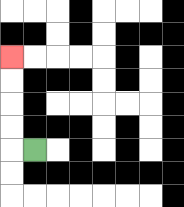{'start': '[1, 6]', 'end': '[0, 2]', 'path_directions': 'L,U,U,U,U', 'path_coordinates': '[[1, 6], [0, 6], [0, 5], [0, 4], [0, 3], [0, 2]]'}